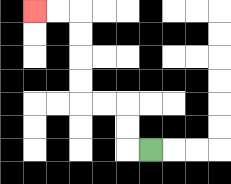{'start': '[6, 6]', 'end': '[1, 0]', 'path_directions': 'L,U,U,L,L,U,U,U,U,L,L', 'path_coordinates': '[[6, 6], [5, 6], [5, 5], [5, 4], [4, 4], [3, 4], [3, 3], [3, 2], [3, 1], [3, 0], [2, 0], [1, 0]]'}